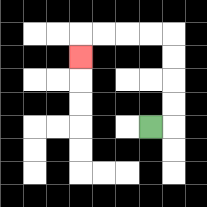{'start': '[6, 5]', 'end': '[3, 2]', 'path_directions': 'R,U,U,U,U,L,L,L,L,D', 'path_coordinates': '[[6, 5], [7, 5], [7, 4], [7, 3], [7, 2], [7, 1], [6, 1], [5, 1], [4, 1], [3, 1], [3, 2]]'}